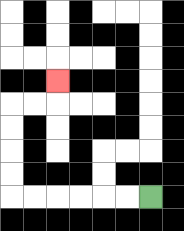{'start': '[6, 8]', 'end': '[2, 3]', 'path_directions': 'L,L,L,L,L,L,U,U,U,U,R,R,U', 'path_coordinates': '[[6, 8], [5, 8], [4, 8], [3, 8], [2, 8], [1, 8], [0, 8], [0, 7], [0, 6], [0, 5], [0, 4], [1, 4], [2, 4], [2, 3]]'}